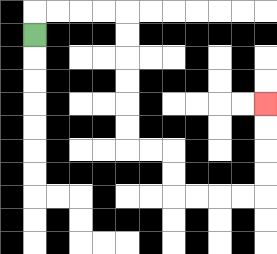{'start': '[1, 1]', 'end': '[11, 4]', 'path_directions': 'U,R,R,R,R,D,D,D,D,D,D,R,R,D,D,R,R,R,R,U,U,U,U', 'path_coordinates': '[[1, 1], [1, 0], [2, 0], [3, 0], [4, 0], [5, 0], [5, 1], [5, 2], [5, 3], [5, 4], [5, 5], [5, 6], [6, 6], [7, 6], [7, 7], [7, 8], [8, 8], [9, 8], [10, 8], [11, 8], [11, 7], [11, 6], [11, 5], [11, 4]]'}